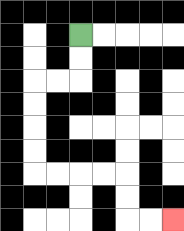{'start': '[3, 1]', 'end': '[7, 9]', 'path_directions': 'D,D,L,L,D,D,D,D,R,R,R,R,D,D,R,R', 'path_coordinates': '[[3, 1], [3, 2], [3, 3], [2, 3], [1, 3], [1, 4], [1, 5], [1, 6], [1, 7], [2, 7], [3, 7], [4, 7], [5, 7], [5, 8], [5, 9], [6, 9], [7, 9]]'}